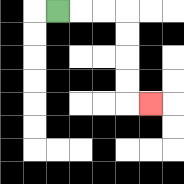{'start': '[2, 0]', 'end': '[6, 4]', 'path_directions': 'R,R,R,D,D,D,D,R', 'path_coordinates': '[[2, 0], [3, 0], [4, 0], [5, 0], [5, 1], [5, 2], [5, 3], [5, 4], [6, 4]]'}